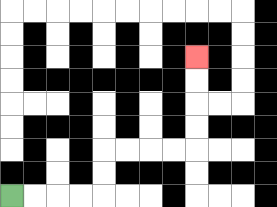{'start': '[0, 8]', 'end': '[8, 2]', 'path_directions': 'R,R,R,R,U,U,R,R,R,R,U,U,U,U', 'path_coordinates': '[[0, 8], [1, 8], [2, 8], [3, 8], [4, 8], [4, 7], [4, 6], [5, 6], [6, 6], [7, 6], [8, 6], [8, 5], [8, 4], [8, 3], [8, 2]]'}